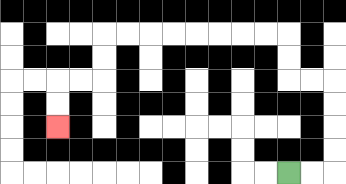{'start': '[12, 7]', 'end': '[2, 5]', 'path_directions': 'R,R,U,U,U,U,L,L,U,U,L,L,L,L,L,L,L,L,D,D,L,L,D,D', 'path_coordinates': '[[12, 7], [13, 7], [14, 7], [14, 6], [14, 5], [14, 4], [14, 3], [13, 3], [12, 3], [12, 2], [12, 1], [11, 1], [10, 1], [9, 1], [8, 1], [7, 1], [6, 1], [5, 1], [4, 1], [4, 2], [4, 3], [3, 3], [2, 3], [2, 4], [2, 5]]'}